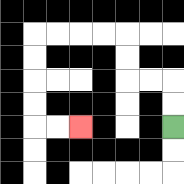{'start': '[7, 5]', 'end': '[3, 5]', 'path_directions': 'U,U,L,L,U,U,L,L,L,L,D,D,D,D,R,R', 'path_coordinates': '[[7, 5], [7, 4], [7, 3], [6, 3], [5, 3], [5, 2], [5, 1], [4, 1], [3, 1], [2, 1], [1, 1], [1, 2], [1, 3], [1, 4], [1, 5], [2, 5], [3, 5]]'}